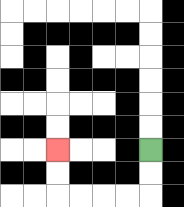{'start': '[6, 6]', 'end': '[2, 6]', 'path_directions': 'D,D,L,L,L,L,U,U', 'path_coordinates': '[[6, 6], [6, 7], [6, 8], [5, 8], [4, 8], [3, 8], [2, 8], [2, 7], [2, 6]]'}